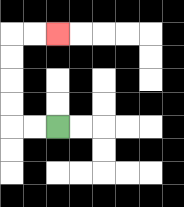{'start': '[2, 5]', 'end': '[2, 1]', 'path_directions': 'L,L,U,U,U,U,R,R', 'path_coordinates': '[[2, 5], [1, 5], [0, 5], [0, 4], [0, 3], [0, 2], [0, 1], [1, 1], [2, 1]]'}